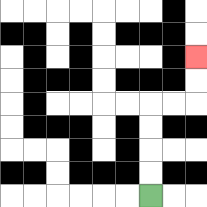{'start': '[6, 8]', 'end': '[8, 2]', 'path_directions': 'U,U,U,U,R,R,U,U', 'path_coordinates': '[[6, 8], [6, 7], [6, 6], [6, 5], [6, 4], [7, 4], [8, 4], [8, 3], [8, 2]]'}